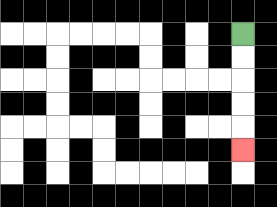{'start': '[10, 1]', 'end': '[10, 6]', 'path_directions': 'D,D,D,D,D', 'path_coordinates': '[[10, 1], [10, 2], [10, 3], [10, 4], [10, 5], [10, 6]]'}